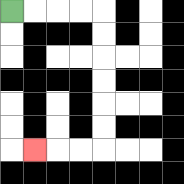{'start': '[0, 0]', 'end': '[1, 6]', 'path_directions': 'R,R,R,R,D,D,D,D,D,D,L,L,L', 'path_coordinates': '[[0, 0], [1, 0], [2, 0], [3, 0], [4, 0], [4, 1], [4, 2], [4, 3], [4, 4], [4, 5], [4, 6], [3, 6], [2, 6], [1, 6]]'}